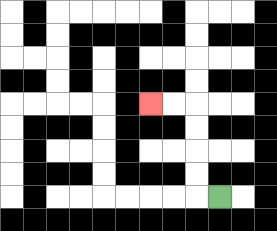{'start': '[9, 8]', 'end': '[6, 4]', 'path_directions': 'L,U,U,U,U,L,L', 'path_coordinates': '[[9, 8], [8, 8], [8, 7], [8, 6], [8, 5], [8, 4], [7, 4], [6, 4]]'}